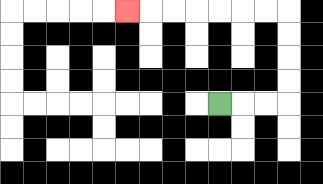{'start': '[9, 4]', 'end': '[5, 0]', 'path_directions': 'R,R,R,U,U,U,U,L,L,L,L,L,L,L', 'path_coordinates': '[[9, 4], [10, 4], [11, 4], [12, 4], [12, 3], [12, 2], [12, 1], [12, 0], [11, 0], [10, 0], [9, 0], [8, 0], [7, 0], [6, 0], [5, 0]]'}